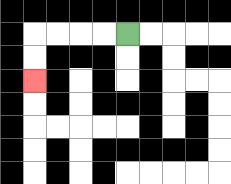{'start': '[5, 1]', 'end': '[1, 3]', 'path_directions': 'L,L,L,L,D,D', 'path_coordinates': '[[5, 1], [4, 1], [3, 1], [2, 1], [1, 1], [1, 2], [1, 3]]'}